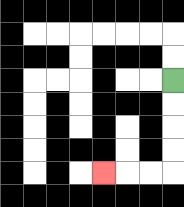{'start': '[7, 3]', 'end': '[4, 7]', 'path_directions': 'D,D,D,D,L,L,L', 'path_coordinates': '[[7, 3], [7, 4], [7, 5], [7, 6], [7, 7], [6, 7], [5, 7], [4, 7]]'}